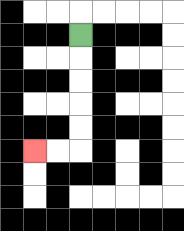{'start': '[3, 1]', 'end': '[1, 6]', 'path_directions': 'D,D,D,D,D,L,L', 'path_coordinates': '[[3, 1], [3, 2], [3, 3], [3, 4], [3, 5], [3, 6], [2, 6], [1, 6]]'}